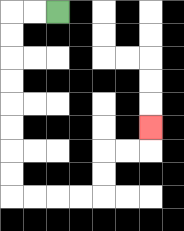{'start': '[2, 0]', 'end': '[6, 5]', 'path_directions': 'L,L,D,D,D,D,D,D,D,D,R,R,R,R,U,U,R,R,U', 'path_coordinates': '[[2, 0], [1, 0], [0, 0], [0, 1], [0, 2], [0, 3], [0, 4], [0, 5], [0, 6], [0, 7], [0, 8], [1, 8], [2, 8], [3, 8], [4, 8], [4, 7], [4, 6], [5, 6], [6, 6], [6, 5]]'}